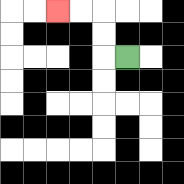{'start': '[5, 2]', 'end': '[2, 0]', 'path_directions': 'L,U,U,L,L', 'path_coordinates': '[[5, 2], [4, 2], [4, 1], [4, 0], [3, 0], [2, 0]]'}